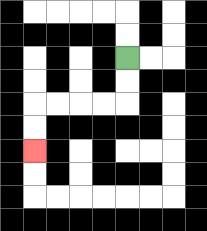{'start': '[5, 2]', 'end': '[1, 6]', 'path_directions': 'D,D,L,L,L,L,D,D', 'path_coordinates': '[[5, 2], [5, 3], [5, 4], [4, 4], [3, 4], [2, 4], [1, 4], [1, 5], [1, 6]]'}